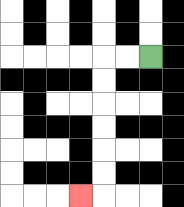{'start': '[6, 2]', 'end': '[3, 8]', 'path_directions': 'L,L,D,D,D,D,D,D,L', 'path_coordinates': '[[6, 2], [5, 2], [4, 2], [4, 3], [4, 4], [4, 5], [4, 6], [4, 7], [4, 8], [3, 8]]'}